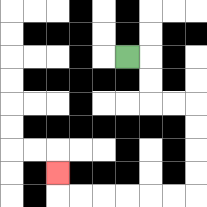{'start': '[5, 2]', 'end': '[2, 7]', 'path_directions': 'R,D,D,R,R,D,D,D,D,L,L,L,L,L,L,U', 'path_coordinates': '[[5, 2], [6, 2], [6, 3], [6, 4], [7, 4], [8, 4], [8, 5], [8, 6], [8, 7], [8, 8], [7, 8], [6, 8], [5, 8], [4, 8], [3, 8], [2, 8], [2, 7]]'}